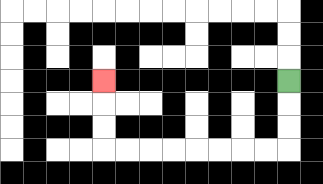{'start': '[12, 3]', 'end': '[4, 3]', 'path_directions': 'D,D,D,L,L,L,L,L,L,L,L,U,U,U', 'path_coordinates': '[[12, 3], [12, 4], [12, 5], [12, 6], [11, 6], [10, 6], [9, 6], [8, 6], [7, 6], [6, 6], [5, 6], [4, 6], [4, 5], [4, 4], [4, 3]]'}